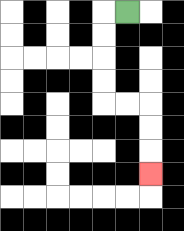{'start': '[5, 0]', 'end': '[6, 7]', 'path_directions': 'L,D,D,D,D,R,R,D,D,D', 'path_coordinates': '[[5, 0], [4, 0], [4, 1], [4, 2], [4, 3], [4, 4], [5, 4], [6, 4], [6, 5], [6, 6], [6, 7]]'}